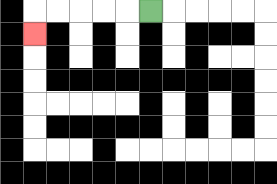{'start': '[6, 0]', 'end': '[1, 1]', 'path_directions': 'L,L,L,L,L,D', 'path_coordinates': '[[6, 0], [5, 0], [4, 0], [3, 0], [2, 0], [1, 0], [1, 1]]'}